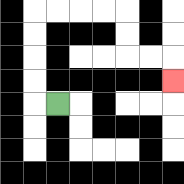{'start': '[2, 4]', 'end': '[7, 3]', 'path_directions': 'L,U,U,U,U,R,R,R,R,D,D,R,R,D', 'path_coordinates': '[[2, 4], [1, 4], [1, 3], [1, 2], [1, 1], [1, 0], [2, 0], [3, 0], [4, 0], [5, 0], [5, 1], [5, 2], [6, 2], [7, 2], [7, 3]]'}